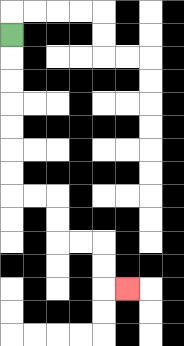{'start': '[0, 1]', 'end': '[5, 12]', 'path_directions': 'D,D,D,D,D,D,D,R,R,D,D,R,R,D,D,R', 'path_coordinates': '[[0, 1], [0, 2], [0, 3], [0, 4], [0, 5], [0, 6], [0, 7], [0, 8], [1, 8], [2, 8], [2, 9], [2, 10], [3, 10], [4, 10], [4, 11], [4, 12], [5, 12]]'}